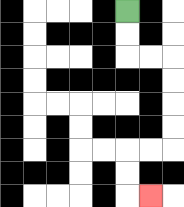{'start': '[5, 0]', 'end': '[6, 8]', 'path_directions': 'D,D,R,R,D,D,D,D,L,L,D,D,R', 'path_coordinates': '[[5, 0], [5, 1], [5, 2], [6, 2], [7, 2], [7, 3], [7, 4], [7, 5], [7, 6], [6, 6], [5, 6], [5, 7], [5, 8], [6, 8]]'}